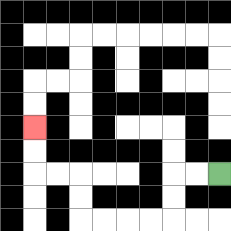{'start': '[9, 7]', 'end': '[1, 5]', 'path_directions': 'L,L,D,D,L,L,L,L,U,U,L,L,U,U', 'path_coordinates': '[[9, 7], [8, 7], [7, 7], [7, 8], [7, 9], [6, 9], [5, 9], [4, 9], [3, 9], [3, 8], [3, 7], [2, 7], [1, 7], [1, 6], [1, 5]]'}